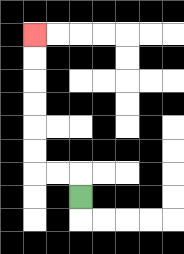{'start': '[3, 8]', 'end': '[1, 1]', 'path_directions': 'U,L,L,U,U,U,U,U,U', 'path_coordinates': '[[3, 8], [3, 7], [2, 7], [1, 7], [1, 6], [1, 5], [1, 4], [1, 3], [1, 2], [1, 1]]'}